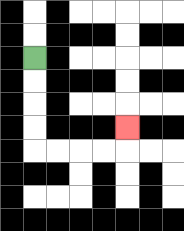{'start': '[1, 2]', 'end': '[5, 5]', 'path_directions': 'D,D,D,D,R,R,R,R,U', 'path_coordinates': '[[1, 2], [1, 3], [1, 4], [1, 5], [1, 6], [2, 6], [3, 6], [4, 6], [5, 6], [5, 5]]'}